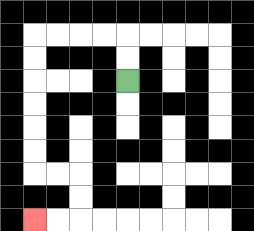{'start': '[5, 3]', 'end': '[1, 9]', 'path_directions': 'U,U,L,L,L,L,D,D,D,D,D,D,R,R,D,D,L,L', 'path_coordinates': '[[5, 3], [5, 2], [5, 1], [4, 1], [3, 1], [2, 1], [1, 1], [1, 2], [1, 3], [1, 4], [1, 5], [1, 6], [1, 7], [2, 7], [3, 7], [3, 8], [3, 9], [2, 9], [1, 9]]'}